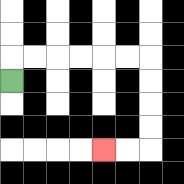{'start': '[0, 3]', 'end': '[4, 6]', 'path_directions': 'U,R,R,R,R,R,R,D,D,D,D,L,L', 'path_coordinates': '[[0, 3], [0, 2], [1, 2], [2, 2], [3, 2], [4, 2], [5, 2], [6, 2], [6, 3], [6, 4], [6, 5], [6, 6], [5, 6], [4, 6]]'}